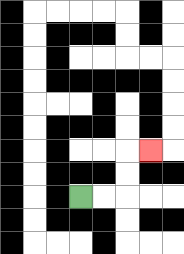{'start': '[3, 8]', 'end': '[6, 6]', 'path_directions': 'R,R,U,U,R', 'path_coordinates': '[[3, 8], [4, 8], [5, 8], [5, 7], [5, 6], [6, 6]]'}